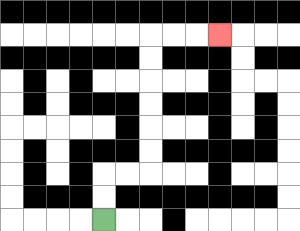{'start': '[4, 9]', 'end': '[9, 1]', 'path_directions': 'U,U,R,R,U,U,U,U,U,U,R,R,R', 'path_coordinates': '[[4, 9], [4, 8], [4, 7], [5, 7], [6, 7], [6, 6], [6, 5], [6, 4], [6, 3], [6, 2], [6, 1], [7, 1], [8, 1], [9, 1]]'}